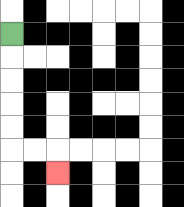{'start': '[0, 1]', 'end': '[2, 7]', 'path_directions': 'D,D,D,D,D,R,R,D', 'path_coordinates': '[[0, 1], [0, 2], [0, 3], [0, 4], [0, 5], [0, 6], [1, 6], [2, 6], [2, 7]]'}